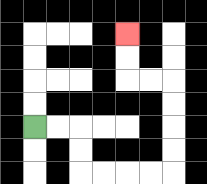{'start': '[1, 5]', 'end': '[5, 1]', 'path_directions': 'R,R,D,D,R,R,R,R,U,U,U,U,L,L,U,U', 'path_coordinates': '[[1, 5], [2, 5], [3, 5], [3, 6], [3, 7], [4, 7], [5, 7], [6, 7], [7, 7], [7, 6], [7, 5], [7, 4], [7, 3], [6, 3], [5, 3], [5, 2], [5, 1]]'}